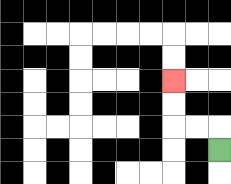{'start': '[9, 6]', 'end': '[7, 3]', 'path_directions': 'U,L,L,U,U', 'path_coordinates': '[[9, 6], [9, 5], [8, 5], [7, 5], [7, 4], [7, 3]]'}